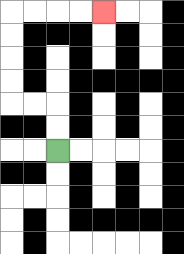{'start': '[2, 6]', 'end': '[4, 0]', 'path_directions': 'U,U,L,L,U,U,U,U,R,R,R,R', 'path_coordinates': '[[2, 6], [2, 5], [2, 4], [1, 4], [0, 4], [0, 3], [0, 2], [0, 1], [0, 0], [1, 0], [2, 0], [3, 0], [4, 0]]'}